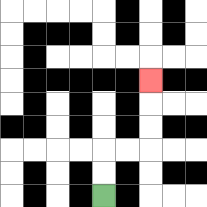{'start': '[4, 8]', 'end': '[6, 3]', 'path_directions': 'U,U,R,R,U,U,U', 'path_coordinates': '[[4, 8], [4, 7], [4, 6], [5, 6], [6, 6], [6, 5], [6, 4], [6, 3]]'}